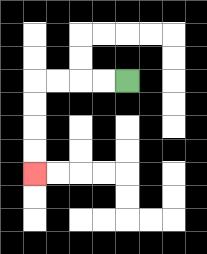{'start': '[5, 3]', 'end': '[1, 7]', 'path_directions': 'L,L,L,L,D,D,D,D', 'path_coordinates': '[[5, 3], [4, 3], [3, 3], [2, 3], [1, 3], [1, 4], [1, 5], [1, 6], [1, 7]]'}